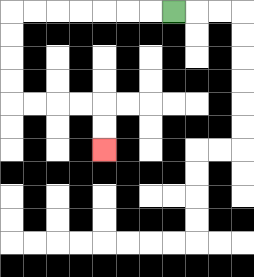{'start': '[7, 0]', 'end': '[4, 6]', 'path_directions': 'L,L,L,L,L,L,L,D,D,D,D,R,R,R,R,D,D', 'path_coordinates': '[[7, 0], [6, 0], [5, 0], [4, 0], [3, 0], [2, 0], [1, 0], [0, 0], [0, 1], [0, 2], [0, 3], [0, 4], [1, 4], [2, 4], [3, 4], [4, 4], [4, 5], [4, 6]]'}